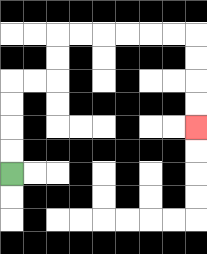{'start': '[0, 7]', 'end': '[8, 5]', 'path_directions': 'U,U,U,U,R,R,U,U,R,R,R,R,R,R,D,D,D,D', 'path_coordinates': '[[0, 7], [0, 6], [0, 5], [0, 4], [0, 3], [1, 3], [2, 3], [2, 2], [2, 1], [3, 1], [4, 1], [5, 1], [6, 1], [7, 1], [8, 1], [8, 2], [8, 3], [8, 4], [8, 5]]'}